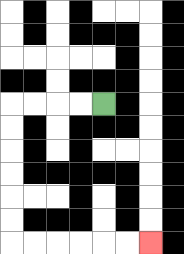{'start': '[4, 4]', 'end': '[6, 10]', 'path_directions': 'L,L,L,L,D,D,D,D,D,D,R,R,R,R,R,R', 'path_coordinates': '[[4, 4], [3, 4], [2, 4], [1, 4], [0, 4], [0, 5], [0, 6], [0, 7], [0, 8], [0, 9], [0, 10], [1, 10], [2, 10], [3, 10], [4, 10], [5, 10], [6, 10]]'}